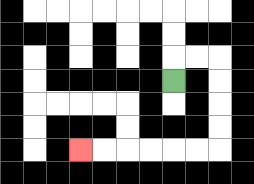{'start': '[7, 3]', 'end': '[3, 6]', 'path_directions': 'U,R,R,D,D,D,D,L,L,L,L,L,L', 'path_coordinates': '[[7, 3], [7, 2], [8, 2], [9, 2], [9, 3], [9, 4], [9, 5], [9, 6], [8, 6], [7, 6], [6, 6], [5, 6], [4, 6], [3, 6]]'}